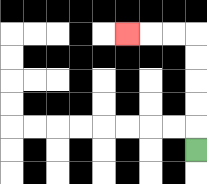{'start': '[8, 6]', 'end': '[5, 1]', 'path_directions': 'U,U,U,U,U,L,L,L', 'path_coordinates': '[[8, 6], [8, 5], [8, 4], [8, 3], [8, 2], [8, 1], [7, 1], [6, 1], [5, 1]]'}